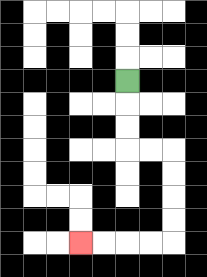{'start': '[5, 3]', 'end': '[3, 10]', 'path_directions': 'D,D,D,R,R,D,D,D,D,L,L,L,L', 'path_coordinates': '[[5, 3], [5, 4], [5, 5], [5, 6], [6, 6], [7, 6], [7, 7], [7, 8], [7, 9], [7, 10], [6, 10], [5, 10], [4, 10], [3, 10]]'}